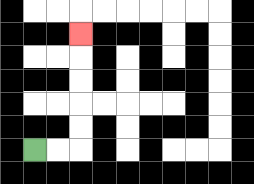{'start': '[1, 6]', 'end': '[3, 1]', 'path_directions': 'R,R,U,U,U,U,U', 'path_coordinates': '[[1, 6], [2, 6], [3, 6], [3, 5], [3, 4], [3, 3], [3, 2], [3, 1]]'}